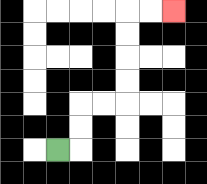{'start': '[2, 6]', 'end': '[7, 0]', 'path_directions': 'R,U,U,R,R,U,U,U,U,R,R', 'path_coordinates': '[[2, 6], [3, 6], [3, 5], [3, 4], [4, 4], [5, 4], [5, 3], [5, 2], [5, 1], [5, 0], [6, 0], [7, 0]]'}